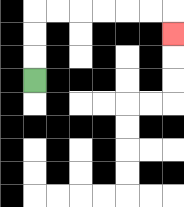{'start': '[1, 3]', 'end': '[7, 1]', 'path_directions': 'U,U,U,R,R,R,R,R,R,D', 'path_coordinates': '[[1, 3], [1, 2], [1, 1], [1, 0], [2, 0], [3, 0], [4, 0], [5, 0], [6, 0], [7, 0], [7, 1]]'}